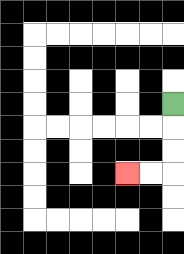{'start': '[7, 4]', 'end': '[5, 7]', 'path_directions': 'D,D,D,L,L', 'path_coordinates': '[[7, 4], [7, 5], [7, 6], [7, 7], [6, 7], [5, 7]]'}